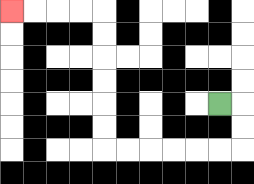{'start': '[9, 4]', 'end': '[0, 0]', 'path_directions': 'R,D,D,L,L,L,L,L,L,U,U,U,U,U,U,L,L,L,L', 'path_coordinates': '[[9, 4], [10, 4], [10, 5], [10, 6], [9, 6], [8, 6], [7, 6], [6, 6], [5, 6], [4, 6], [4, 5], [4, 4], [4, 3], [4, 2], [4, 1], [4, 0], [3, 0], [2, 0], [1, 0], [0, 0]]'}